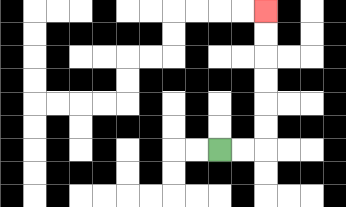{'start': '[9, 6]', 'end': '[11, 0]', 'path_directions': 'R,R,U,U,U,U,U,U', 'path_coordinates': '[[9, 6], [10, 6], [11, 6], [11, 5], [11, 4], [11, 3], [11, 2], [11, 1], [11, 0]]'}